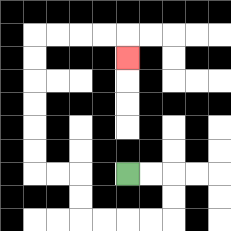{'start': '[5, 7]', 'end': '[5, 2]', 'path_directions': 'R,R,D,D,L,L,L,L,U,U,L,L,U,U,U,U,U,U,R,R,R,R,D', 'path_coordinates': '[[5, 7], [6, 7], [7, 7], [7, 8], [7, 9], [6, 9], [5, 9], [4, 9], [3, 9], [3, 8], [3, 7], [2, 7], [1, 7], [1, 6], [1, 5], [1, 4], [1, 3], [1, 2], [1, 1], [2, 1], [3, 1], [4, 1], [5, 1], [5, 2]]'}